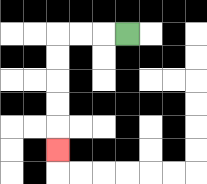{'start': '[5, 1]', 'end': '[2, 6]', 'path_directions': 'L,L,L,D,D,D,D,D', 'path_coordinates': '[[5, 1], [4, 1], [3, 1], [2, 1], [2, 2], [2, 3], [2, 4], [2, 5], [2, 6]]'}